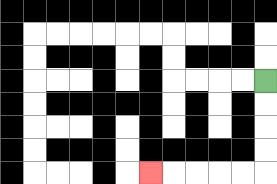{'start': '[11, 3]', 'end': '[6, 7]', 'path_directions': 'D,D,D,D,L,L,L,L,L', 'path_coordinates': '[[11, 3], [11, 4], [11, 5], [11, 6], [11, 7], [10, 7], [9, 7], [8, 7], [7, 7], [6, 7]]'}